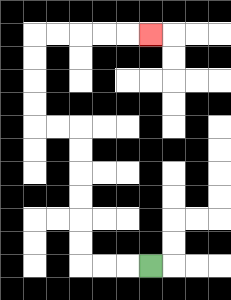{'start': '[6, 11]', 'end': '[6, 1]', 'path_directions': 'L,L,L,U,U,U,U,U,U,L,L,U,U,U,U,R,R,R,R,R', 'path_coordinates': '[[6, 11], [5, 11], [4, 11], [3, 11], [3, 10], [3, 9], [3, 8], [3, 7], [3, 6], [3, 5], [2, 5], [1, 5], [1, 4], [1, 3], [1, 2], [1, 1], [2, 1], [3, 1], [4, 1], [5, 1], [6, 1]]'}